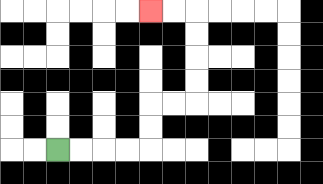{'start': '[2, 6]', 'end': '[6, 0]', 'path_directions': 'R,R,R,R,U,U,R,R,U,U,U,U,L,L', 'path_coordinates': '[[2, 6], [3, 6], [4, 6], [5, 6], [6, 6], [6, 5], [6, 4], [7, 4], [8, 4], [8, 3], [8, 2], [8, 1], [8, 0], [7, 0], [6, 0]]'}